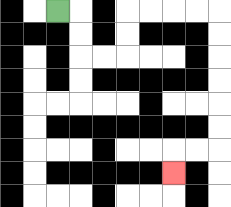{'start': '[2, 0]', 'end': '[7, 7]', 'path_directions': 'R,D,D,R,R,U,U,R,R,R,R,D,D,D,D,D,D,L,L,D', 'path_coordinates': '[[2, 0], [3, 0], [3, 1], [3, 2], [4, 2], [5, 2], [5, 1], [5, 0], [6, 0], [7, 0], [8, 0], [9, 0], [9, 1], [9, 2], [9, 3], [9, 4], [9, 5], [9, 6], [8, 6], [7, 6], [7, 7]]'}